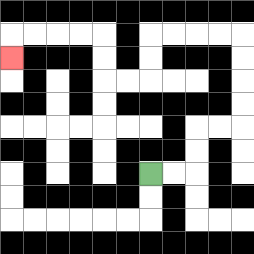{'start': '[6, 7]', 'end': '[0, 2]', 'path_directions': 'R,R,U,U,R,R,U,U,U,U,L,L,L,L,D,D,L,L,U,U,L,L,L,L,D', 'path_coordinates': '[[6, 7], [7, 7], [8, 7], [8, 6], [8, 5], [9, 5], [10, 5], [10, 4], [10, 3], [10, 2], [10, 1], [9, 1], [8, 1], [7, 1], [6, 1], [6, 2], [6, 3], [5, 3], [4, 3], [4, 2], [4, 1], [3, 1], [2, 1], [1, 1], [0, 1], [0, 2]]'}